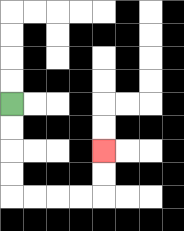{'start': '[0, 4]', 'end': '[4, 6]', 'path_directions': 'D,D,D,D,R,R,R,R,U,U', 'path_coordinates': '[[0, 4], [0, 5], [0, 6], [0, 7], [0, 8], [1, 8], [2, 8], [3, 8], [4, 8], [4, 7], [4, 6]]'}